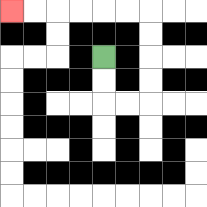{'start': '[4, 2]', 'end': '[0, 0]', 'path_directions': 'D,D,R,R,U,U,U,U,L,L,L,L,L,L', 'path_coordinates': '[[4, 2], [4, 3], [4, 4], [5, 4], [6, 4], [6, 3], [6, 2], [6, 1], [6, 0], [5, 0], [4, 0], [3, 0], [2, 0], [1, 0], [0, 0]]'}